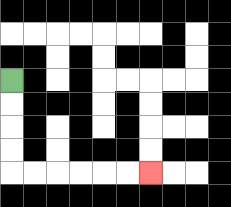{'start': '[0, 3]', 'end': '[6, 7]', 'path_directions': 'D,D,D,D,R,R,R,R,R,R', 'path_coordinates': '[[0, 3], [0, 4], [0, 5], [0, 6], [0, 7], [1, 7], [2, 7], [3, 7], [4, 7], [5, 7], [6, 7]]'}